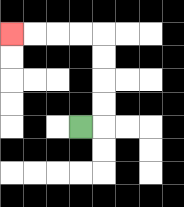{'start': '[3, 5]', 'end': '[0, 1]', 'path_directions': 'R,U,U,U,U,L,L,L,L', 'path_coordinates': '[[3, 5], [4, 5], [4, 4], [4, 3], [4, 2], [4, 1], [3, 1], [2, 1], [1, 1], [0, 1]]'}